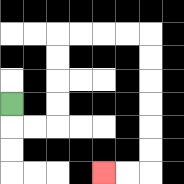{'start': '[0, 4]', 'end': '[4, 7]', 'path_directions': 'D,R,R,U,U,U,U,R,R,R,R,D,D,D,D,D,D,L,L', 'path_coordinates': '[[0, 4], [0, 5], [1, 5], [2, 5], [2, 4], [2, 3], [2, 2], [2, 1], [3, 1], [4, 1], [5, 1], [6, 1], [6, 2], [6, 3], [6, 4], [6, 5], [6, 6], [6, 7], [5, 7], [4, 7]]'}